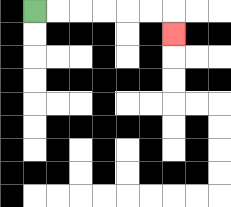{'start': '[1, 0]', 'end': '[7, 1]', 'path_directions': 'R,R,R,R,R,R,D', 'path_coordinates': '[[1, 0], [2, 0], [3, 0], [4, 0], [5, 0], [6, 0], [7, 0], [7, 1]]'}